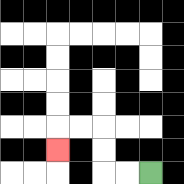{'start': '[6, 7]', 'end': '[2, 6]', 'path_directions': 'L,L,U,U,L,L,D', 'path_coordinates': '[[6, 7], [5, 7], [4, 7], [4, 6], [4, 5], [3, 5], [2, 5], [2, 6]]'}